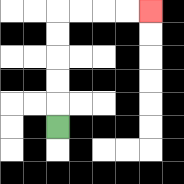{'start': '[2, 5]', 'end': '[6, 0]', 'path_directions': 'U,U,U,U,U,R,R,R,R', 'path_coordinates': '[[2, 5], [2, 4], [2, 3], [2, 2], [2, 1], [2, 0], [3, 0], [4, 0], [5, 0], [6, 0]]'}